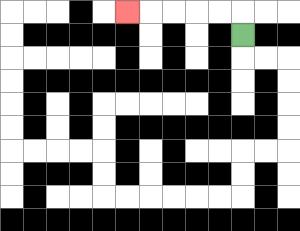{'start': '[10, 1]', 'end': '[5, 0]', 'path_directions': 'U,L,L,L,L,L', 'path_coordinates': '[[10, 1], [10, 0], [9, 0], [8, 0], [7, 0], [6, 0], [5, 0]]'}